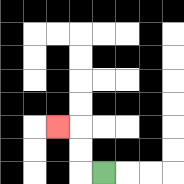{'start': '[4, 7]', 'end': '[2, 5]', 'path_directions': 'L,U,U,L', 'path_coordinates': '[[4, 7], [3, 7], [3, 6], [3, 5], [2, 5]]'}